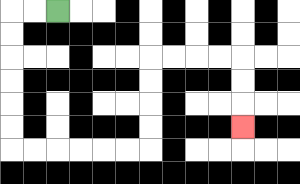{'start': '[2, 0]', 'end': '[10, 5]', 'path_directions': 'L,L,D,D,D,D,D,D,R,R,R,R,R,R,U,U,U,U,R,R,R,R,D,D,D', 'path_coordinates': '[[2, 0], [1, 0], [0, 0], [0, 1], [0, 2], [0, 3], [0, 4], [0, 5], [0, 6], [1, 6], [2, 6], [3, 6], [4, 6], [5, 6], [6, 6], [6, 5], [6, 4], [6, 3], [6, 2], [7, 2], [8, 2], [9, 2], [10, 2], [10, 3], [10, 4], [10, 5]]'}